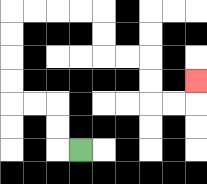{'start': '[3, 6]', 'end': '[8, 3]', 'path_directions': 'L,U,U,L,L,U,U,U,U,R,R,R,R,D,D,R,R,D,D,R,R,U', 'path_coordinates': '[[3, 6], [2, 6], [2, 5], [2, 4], [1, 4], [0, 4], [0, 3], [0, 2], [0, 1], [0, 0], [1, 0], [2, 0], [3, 0], [4, 0], [4, 1], [4, 2], [5, 2], [6, 2], [6, 3], [6, 4], [7, 4], [8, 4], [8, 3]]'}